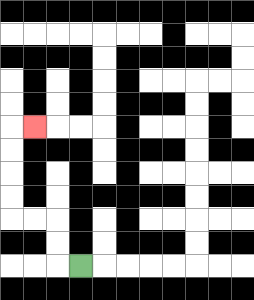{'start': '[3, 11]', 'end': '[1, 5]', 'path_directions': 'L,U,U,L,L,U,U,U,U,R', 'path_coordinates': '[[3, 11], [2, 11], [2, 10], [2, 9], [1, 9], [0, 9], [0, 8], [0, 7], [0, 6], [0, 5], [1, 5]]'}